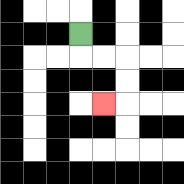{'start': '[3, 1]', 'end': '[4, 4]', 'path_directions': 'D,R,R,D,D,L', 'path_coordinates': '[[3, 1], [3, 2], [4, 2], [5, 2], [5, 3], [5, 4], [4, 4]]'}